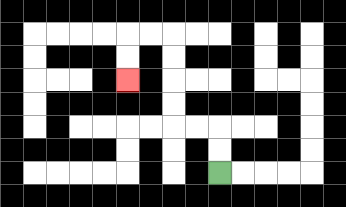{'start': '[9, 7]', 'end': '[5, 3]', 'path_directions': 'U,U,L,L,U,U,U,U,L,L,D,D', 'path_coordinates': '[[9, 7], [9, 6], [9, 5], [8, 5], [7, 5], [7, 4], [7, 3], [7, 2], [7, 1], [6, 1], [5, 1], [5, 2], [5, 3]]'}